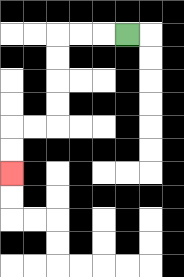{'start': '[5, 1]', 'end': '[0, 7]', 'path_directions': 'L,L,L,D,D,D,D,L,L,D,D', 'path_coordinates': '[[5, 1], [4, 1], [3, 1], [2, 1], [2, 2], [2, 3], [2, 4], [2, 5], [1, 5], [0, 5], [0, 6], [0, 7]]'}